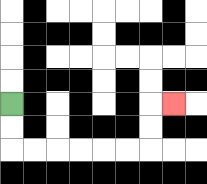{'start': '[0, 4]', 'end': '[7, 4]', 'path_directions': 'D,D,R,R,R,R,R,R,U,U,R', 'path_coordinates': '[[0, 4], [0, 5], [0, 6], [1, 6], [2, 6], [3, 6], [4, 6], [5, 6], [6, 6], [6, 5], [6, 4], [7, 4]]'}